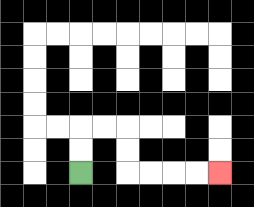{'start': '[3, 7]', 'end': '[9, 7]', 'path_directions': 'U,U,R,R,D,D,R,R,R,R', 'path_coordinates': '[[3, 7], [3, 6], [3, 5], [4, 5], [5, 5], [5, 6], [5, 7], [6, 7], [7, 7], [8, 7], [9, 7]]'}